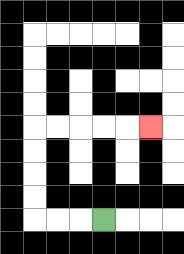{'start': '[4, 9]', 'end': '[6, 5]', 'path_directions': 'L,L,L,U,U,U,U,R,R,R,R,R', 'path_coordinates': '[[4, 9], [3, 9], [2, 9], [1, 9], [1, 8], [1, 7], [1, 6], [1, 5], [2, 5], [3, 5], [4, 5], [5, 5], [6, 5]]'}